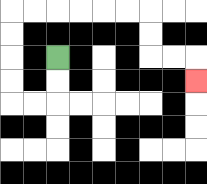{'start': '[2, 2]', 'end': '[8, 3]', 'path_directions': 'D,D,L,L,U,U,U,U,R,R,R,R,R,R,D,D,R,R,D', 'path_coordinates': '[[2, 2], [2, 3], [2, 4], [1, 4], [0, 4], [0, 3], [0, 2], [0, 1], [0, 0], [1, 0], [2, 0], [3, 0], [4, 0], [5, 0], [6, 0], [6, 1], [6, 2], [7, 2], [8, 2], [8, 3]]'}